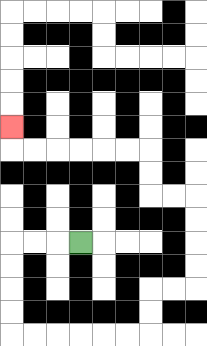{'start': '[3, 10]', 'end': '[0, 5]', 'path_directions': 'L,L,L,D,D,D,D,R,R,R,R,R,R,U,U,R,R,U,U,U,U,L,L,U,U,L,L,L,L,L,L,U', 'path_coordinates': '[[3, 10], [2, 10], [1, 10], [0, 10], [0, 11], [0, 12], [0, 13], [0, 14], [1, 14], [2, 14], [3, 14], [4, 14], [5, 14], [6, 14], [6, 13], [6, 12], [7, 12], [8, 12], [8, 11], [8, 10], [8, 9], [8, 8], [7, 8], [6, 8], [6, 7], [6, 6], [5, 6], [4, 6], [3, 6], [2, 6], [1, 6], [0, 6], [0, 5]]'}